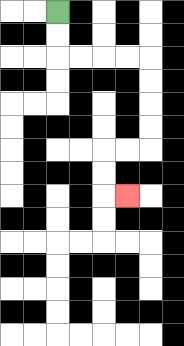{'start': '[2, 0]', 'end': '[5, 8]', 'path_directions': 'D,D,R,R,R,R,D,D,D,D,L,L,D,D,R', 'path_coordinates': '[[2, 0], [2, 1], [2, 2], [3, 2], [4, 2], [5, 2], [6, 2], [6, 3], [6, 4], [6, 5], [6, 6], [5, 6], [4, 6], [4, 7], [4, 8], [5, 8]]'}